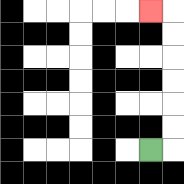{'start': '[6, 6]', 'end': '[6, 0]', 'path_directions': 'R,U,U,U,U,U,U,L', 'path_coordinates': '[[6, 6], [7, 6], [7, 5], [7, 4], [7, 3], [7, 2], [7, 1], [7, 0], [6, 0]]'}